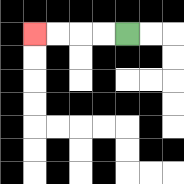{'start': '[5, 1]', 'end': '[1, 1]', 'path_directions': 'L,L,L,L', 'path_coordinates': '[[5, 1], [4, 1], [3, 1], [2, 1], [1, 1]]'}